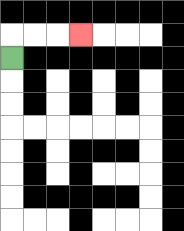{'start': '[0, 2]', 'end': '[3, 1]', 'path_directions': 'U,R,R,R', 'path_coordinates': '[[0, 2], [0, 1], [1, 1], [2, 1], [3, 1]]'}